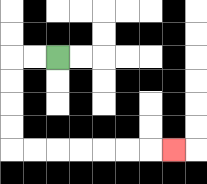{'start': '[2, 2]', 'end': '[7, 6]', 'path_directions': 'L,L,D,D,D,D,R,R,R,R,R,R,R', 'path_coordinates': '[[2, 2], [1, 2], [0, 2], [0, 3], [0, 4], [0, 5], [0, 6], [1, 6], [2, 6], [3, 6], [4, 6], [5, 6], [6, 6], [7, 6]]'}